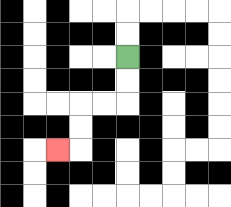{'start': '[5, 2]', 'end': '[2, 6]', 'path_directions': 'D,D,L,L,D,D,L', 'path_coordinates': '[[5, 2], [5, 3], [5, 4], [4, 4], [3, 4], [3, 5], [3, 6], [2, 6]]'}